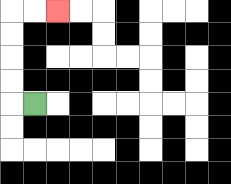{'start': '[1, 4]', 'end': '[2, 0]', 'path_directions': 'L,U,U,U,U,R,R', 'path_coordinates': '[[1, 4], [0, 4], [0, 3], [0, 2], [0, 1], [0, 0], [1, 0], [2, 0]]'}